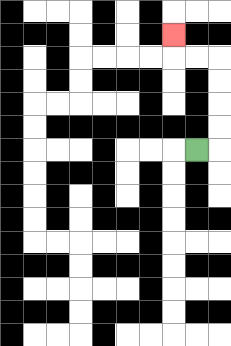{'start': '[8, 6]', 'end': '[7, 1]', 'path_directions': 'R,U,U,U,U,L,L,U', 'path_coordinates': '[[8, 6], [9, 6], [9, 5], [9, 4], [9, 3], [9, 2], [8, 2], [7, 2], [7, 1]]'}